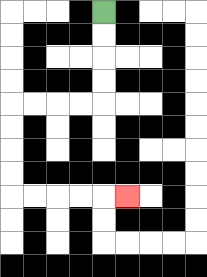{'start': '[4, 0]', 'end': '[5, 8]', 'path_directions': 'D,D,D,D,L,L,L,L,D,D,D,D,R,R,R,R,R', 'path_coordinates': '[[4, 0], [4, 1], [4, 2], [4, 3], [4, 4], [3, 4], [2, 4], [1, 4], [0, 4], [0, 5], [0, 6], [0, 7], [0, 8], [1, 8], [2, 8], [3, 8], [4, 8], [5, 8]]'}